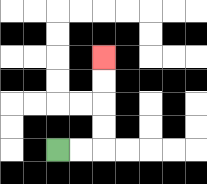{'start': '[2, 6]', 'end': '[4, 2]', 'path_directions': 'R,R,U,U,U,U', 'path_coordinates': '[[2, 6], [3, 6], [4, 6], [4, 5], [4, 4], [4, 3], [4, 2]]'}